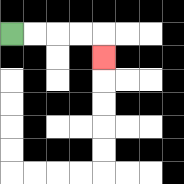{'start': '[0, 1]', 'end': '[4, 2]', 'path_directions': 'R,R,R,R,D', 'path_coordinates': '[[0, 1], [1, 1], [2, 1], [3, 1], [4, 1], [4, 2]]'}